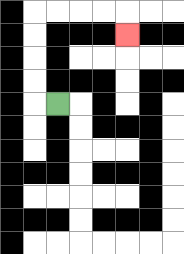{'start': '[2, 4]', 'end': '[5, 1]', 'path_directions': 'L,U,U,U,U,R,R,R,R,D', 'path_coordinates': '[[2, 4], [1, 4], [1, 3], [1, 2], [1, 1], [1, 0], [2, 0], [3, 0], [4, 0], [5, 0], [5, 1]]'}